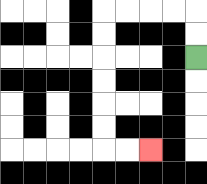{'start': '[8, 2]', 'end': '[6, 6]', 'path_directions': 'U,U,L,L,L,L,D,D,D,D,D,D,R,R', 'path_coordinates': '[[8, 2], [8, 1], [8, 0], [7, 0], [6, 0], [5, 0], [4, 0], [4, 1], [4, 2], [4, 3], [4, 4], [4, 5], [4, 6], [5, 6], [6, 6]]'}